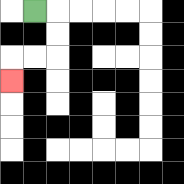{'start': '[1, 0]', 'end': '[0, 3]', 'path_directions': 'R,D,D,L,L,D', 'path_coordinates': '[[1, 0], [2, 0], [2, 1], [2, 2], [1, 2], [0, 2], [0, 3]]'}